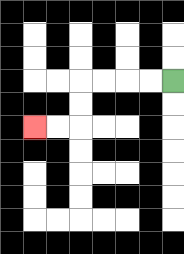{'start': '[7, 3]', 'end': '[1, 5]', 'path_directions': 'L,L,L,L,D,D,L,L', 'path_coordinates': '[[7, 3], [6, 3], [5, 3], [4, 3], [3, 3], [3, 4], [3, 5], [2, 5], [1, 5]]'}